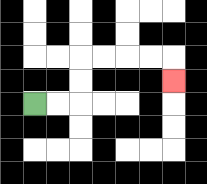{'start': '[1, 4]', 'end': '[7, 3]', 'path_directions': 'R,R,U,U,R,R,R,R,D', 'path_coordinates': '[[1, 4], [2, 4], [3, 4], [3, 3], [3, 2], [4, 2], [5, 2], [6, 2], [7, 2], [7, 3]]'}